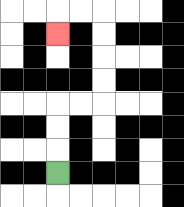{'start': '[2, 7]', 'end': '[2, 1]', 'path_directions': 'U,U,U,R,R,U,U,U,U,L,L,D', 'path_coordinates': '[[2, 7], [2, 6], [2, 5], [2, 4], [3, 4], [4, 4], [4, 3], [4, 2], [4, 1], [4, 0], [3, 0], [2, 0], [2, 1]]'}